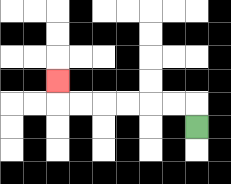{'start': '[8, 5]', 'end': '[2, 3]', 'path_directions': 'U,L,L,L,L,L,L,U', 'path_coordinates': '[[8, 5], [8, 4], [7, 4], [6, 4], [5, 4], [4, 4], [3, 4], [2, 4], [2, 3]]'}